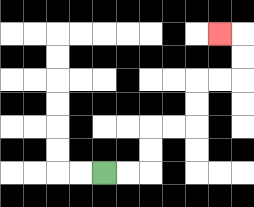{'start': '[4, 7]', 'end': '[9, 1]', 'path_directions': 'R,R,U,U,R,R,U,U,R,R,U,U,L', 'path_coordinates': '[[4, 7], [5, 7], [6, 7], [6, 6], [6, 5], [7, 5], [8, 5], [8, 4], [8, 3], [9, 3], [10, 3], [10, 2], [10, 1], [9, 1]]'}